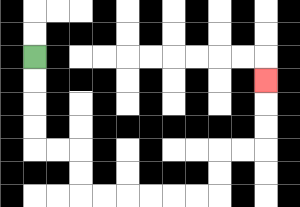{'start': '[1, 2]', 'end': '[11, 3]', 'path_directions': 'D,D,D,D,R,R,D,D,R,R,R,R,R,R,U,U,R,R,U,U,U', 'path_coordinates': '[[1, 2], [1, 3], [1, 4], [1, 5], [1, 6], [2, 6], [3, 6], [3, 7], [3, 8], [4, 8], [5, 8], [6, 8], [7, 8], [8, 8], [9, 8], [9, 7], [9, 6], [10, 6], [11, 6], [11, 5], [11, 4], [11, 3]]'}